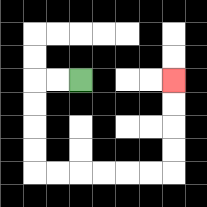{'start': '[3, 3]', 'end': '[7, 3]', 'path_directions': 'L,L,D,D,D,D,R,R,R,R,R,R,U,U,U,U', 'path_coordinates': '[[3, 3], [2, 3], [1, 3], [1, 4], [1, 5], [1, 6], [1, 7], [2, 7], [3, 7], [4, 7], [5, 7], [6, 7], [7, 7], [7, 6], [7, 5], [7, 4], [7, 3]]'}